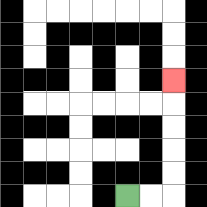{'start': '[5, 8]', 'end': '[7, 3]', 'path_directions': 'R,R,U,U,U,U,U', 'path_coordinates': '[[5, 8], [6, 8], [7, 8], [7, 7], [7, 6], [7, 5], [7, 4], [7, 3]]'}